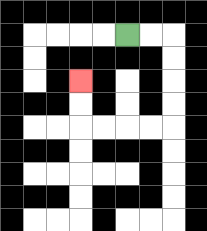{'start': '[5, 1]', 'end': '[3, 3]', 'path_directions': 'R,R,D,D,D,D,L,L,L,L,U,U', 'path_coordinates': '[[5, 1], [6, 1], [7, 1], [7, 2], [7, 3], [7, 4], [7, 5], [6, 5], [5, 5], [4, 5], [3, 5], [3, 4], [3, 3]]'}